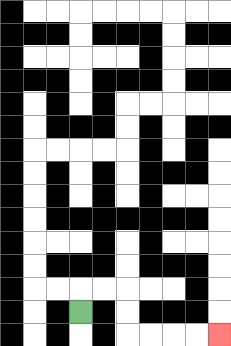{'start': '[3, 13]', 'end': '[9, 14]', 'path_directions': 'U,R,R,D,D,R,R,R,R', 'path_coordinates': '[[3, 13], [3, 12], [4, 12], [5, 12], [5, 13], [5, 14], [6, 14], [7, 14], [8, 14], [9, 14]]'}